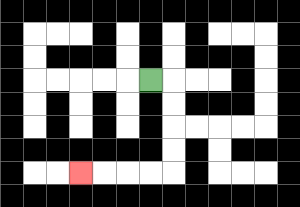{'start': '[6, 3]', 'end': '[3, 7]', 'path_directions': 'R,D,D,D,D,L,L,L,L', 'path_coordinates': '[[6, 3], [7, 3], [7, 4], [7, 5], [7, 6], [7, 7], [6, 7], [5, 7], [4, 7], [3, 7]]'}